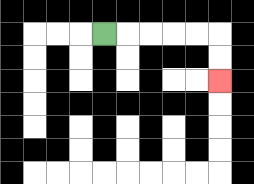{'start': '[4, 1]', 'end': '[9, 3]', 'path_directions': 'R,R,R,R,R,D,D', 'path_coordinates': '[[4, 1], [5, 1], [6, 1], [7, 1], [8, 1], [9, 1], [9, 2], [9, 3]]'}